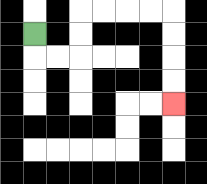{'start': '[1, 1]', 'end': '[7, 4]', 'path_directions': 'D,R,R,U,U,R,R,R,R,D,D,D,D', 'path_coordinates': '[[1, 1], [1, 2], [2, 2], [3, 2], [3, 1], [3, 0], [4, 0], [5, 0], [6, 0], [7, 0], [7, 1], [7, 2], [7, 3], [7, 4]]'}